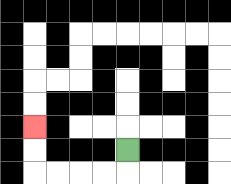{'start': '[5, 6]', 'end': '[1, 5]', 'path_directions': 'D,L,L,L,L,U,U', 'path_coordinates': '[[5, 6], [5, 7], [4, 7], [3, 7], [2, 7], [1, 7], [1, 6], [1, 5]]'}